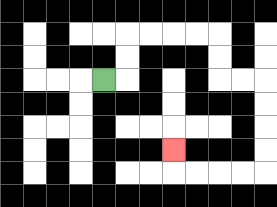{'start': '[4, 3]', 'end': '[7, 6]', 'path_directions': 'R,U,U,R,R,R,R,D,D,R,R,D,D,D,D,L,L,L,L,U', 'path_coordinates': '[[4, 3], [5, 3], [5, 2], [5, 1], [6, 1], [7, 1], [8, 1], [9, 1], [9, 2], [9, 3], [10, 3], [11, 3], [11, 4], [11, 5], [11, 6], [11, 7], [10, 7], [9, 7], [8, 7], [7, 7], [7, 6]]'}